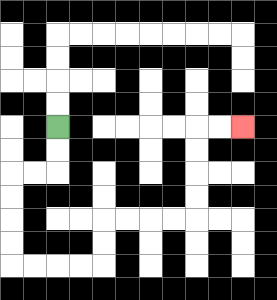{'start': '[2, 5]', 'end': '[10, 5]', 'path_directions': 'D,D,L,L,D,D,D,D,R,R,R,R,U,U,R,R,R,R,U,U,U,U,R,R', 'path_coordinates': '[[2, 5], [2, 6], [2, 7], [1, 7], [0, 7], [0, 8], [0, 9], [0, 10], [0, 11], [1, 11], [2, 11], [3, 11], [4, 11], [4, 10], [4, 9], [5, 9], [6, 9], [7, 9], [8, 9], [8, 8], [8, 7], [8, 6], [8, 5], [9, 5], [10, 5]]'}